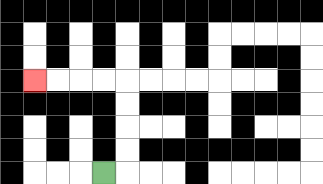{'start': '[4, 7]', 'end': '[1, 3]', 'path_directions': 'R,U,U,U,U,L,L,L,L', 'path_coordinates': '[[4, 7], [5, 7], [5, 6], [5, 5], [5, 4], [5, 3], [4, 3], [3, 3], [2, 3], [1, 3]]'}